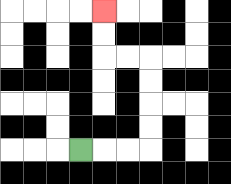{'start': '[3, 6]', 'end': '[4, 0]', 'path_directions': 'R,R,R,U,U,U,U,L,L,U,U', 'path_coordinates': '[[3, 6], [4, 6], [5, 6], [6, 6], [6, 5], [6, 4], [6, 3], [6, 2], [5, 2], [4, 2], [4, 1], [4, 0]]'}